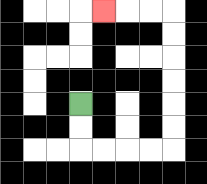{'start': '[3, 4]', 'end': '[4, 0]', 'path_directions': 'D,D,R,R,R,R,U,U,U,U,U,U,L,L,L', 'path_coordinates': '[[3, 4], [3, 5], [3, 6], [4, 6], [5, 6], [6, 6], [7, 6], [7, 5], [7, 4], [7, 3], [7, 2], [7, 1], [7, 0], [6, 0], [5, 0], [4, 0]]'}